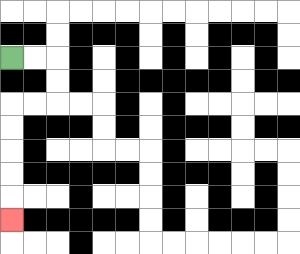{'start': '[0, 2]', 'end': '[0, 9]', 'path_directions': 'R,R,D,D,L,L,D,D,D,D,D', 'path_coordinates': '[[0, 2], [1, 2], [2, 2], [2, 3], [2, 4], [1, 4], [0, 4], [0, 5], [0, 6], [0, 7], [0, 8], [0, 9]]'}